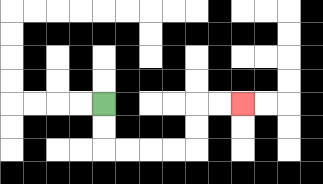{'start': '[4, 4]', 'end': '[10, 4]', 'path_directions': 'D,D,R,R,R,R,U,U,R,R', 'path_coordinates': '[[4, 4], [4, 5], [4, 6], [5, 6], [6, 6], [7, 6], [8, 6], [8, 5], [8, 4], [9, 4], [10, 4]]'}